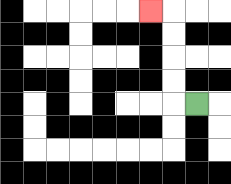{'start': '[8, 4]', 'end': '[6, 0]', 'path_directions': 'L,U,U,U,U,L', 'path_coordinates': '[[8, 4], [7, 4], [7, 3], [7, 2], [7, 1], [7, 0], [6, 0]]'}